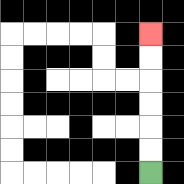{'start': '[6, 7]', 'end': '[6, 1]', 'path_directions': 'U,U,U,U,U,U', 'path_coordinates': '[[6, 7], [6, 6], [6, 5], [6, 4], [6, 3], [6, 2], [6, 1]]'}